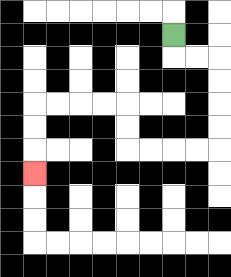{'start': '[7, 1]', 'end': '[1, 7]', 'path_directions': 'D,R,R,D,D,D,D,L,L,L,L,U,U,L,L,L,L,D,D,D', 'path_coordinates': '[[7, 1], [7, 2], [8, 2], [9, 2], [9, 3], [9, 4], [9, 5], [9, 6], [8, 6], [7, 6], [6, 6], [5, 6], [5, 5], [5, 4], [4, 4], [3, 4], [2, 4], [1, 4], [1, 5], [1, 6], [1, 7]]'}